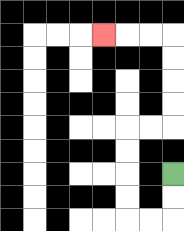{'start': '[7, 7]', 'end': '[4, 1]', 'path_directions': 'D,D,L,L,U,U,U,U,R,R,U,U,U,U,L,L,L', 'path_coordinates': '[[7, 7], [7, 8], [7, 9], [6, 9], [5, 9], [5, 8], [5, 7], [5, 6], [5, 5], [6, 5], [7, 5], [7, 4], [7, 3], [7, 2], [7, 1], [6, 1], [5, 1], [4, 1]]'}